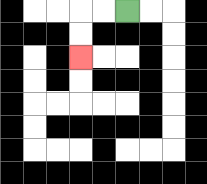{'start': '[5, 0]', 'end': '[3, 2]', 'path_directions': 'L,L,D,D', 'path_coordinates': '[[5, 0], [4, 0], [3, 0], [3, 1], [3, 2]]'}